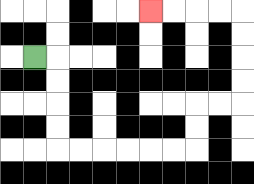{'start': '[1, 2]', 'end': '[6, 0]', 'path_directions': 'R,D,D,D,D,R,R,R,R,R,R,U,U,R,R,U,U,U,U,L,L,L,L', 'path_coordinates': '[[1, 2], [2, 2], [2, 3], [2, 4], [2, 5], [2, 6], [3, 6], [4, 6], [5, 6], [6, 6], [7, 6], [8, 6], [8, 5], [8, 4], [9, 4], [10, 4], [10, 3], [10, 2], [10, 1], [10, 0], [9, 0], [8, 0], [7, 0], [6, 0]]'}